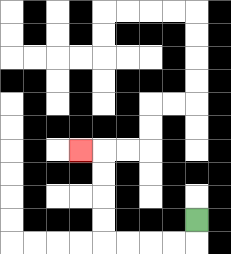{'start': '[8, 9]', 'end': '[3, 6]', 'path_directions': 'D,L,L,L,L,U,U,U,U,L', 'path_coordinates': '[[8, 9], [8, 10], [7, 10], [6, 10], [5, 10], [4, 10], [4, 9], [4, 8], [4, 7], [4, 6], [3, 6]]'}